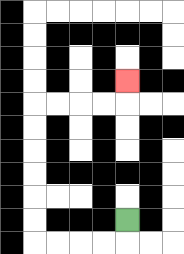{'start': '[5, 9]', 'end': '[5, 3]', 'path_directions': 'D,L,L,L,L,U,U,U,U,U,U,R,R,R,R,U', 'path_coordinates': '[[5, 9], [5, 10], [4, 10], [3, 10], [2, 10], [1, 10], [1, 9], [1, 8], [1, 7], [1, 6], [1, 5], [1, 4], [2, 4], [3, 4], [4, 4], [5, 4], [5, 3]]'}